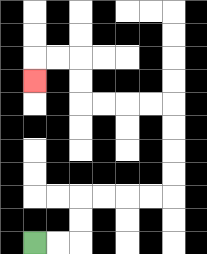{'start': '[1, 10]', 'end': '[1, 3]', 'path_directions': 'R,R,U,U,R,R,R,R,U,U,U,U,L,L,L,L,U,U,L,L,D', 'path_coordinates': '[[1, 10], [2, 10], [3, 10], [3, 9], [3, 8], [4, 8], [5, 8], [6, 8], [7, 8], [7, 7], [7, 6], [7, 5], [7, 4], [6, 4], [5, 4], [4, 4], [3, 4], [3, 3], [3, 2], [2, 2], [1, 2], [1, 3]]'}